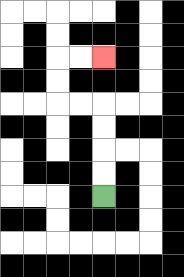{'start': '[4, 8]', 'end': '[4, 2]', 'path_directions': 'U,U,U,U,L,L,U,U,R,R', 'path_coordinates': '[[4, 8], [4, 7], [4, 6], [4, 5], [4, 4], [3, 4], [2, 4], [2, 3], [2, 2], [3, 2], [4, 2]]'}